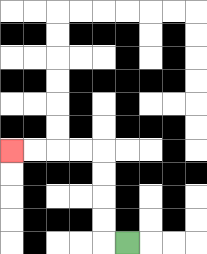{'start': '[5, 10]', 'end': '[0, 6]', 'path_directions': 'L,U,U,U,U,L,L,L,L', 'path_coordinates': '[[5, 10], [4, 10], [4, 9], [4, 8], [4, 7], [4, 6], [3, 6], [2, 6], [1, 6], [0, 6]]'}